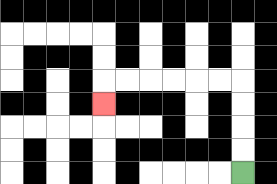{'start': '[10, 7]', 'end': '[4, 4]', 'path_directions': 'U,U,U,U,L,L,L,L,L,L,D', 'path_coordinates': '[[10, 7], [10, 6], [10, 5], [10, 4], [10, 3], [9, 3], [8, 3], [7, 3], [6, 3], [5, 3], [4, 3], [4, 4]]'}